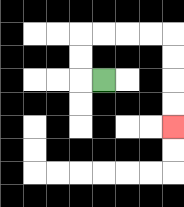{'start': '[4, 3]', 'end': '[7, 5]', 'path_directions': 'L,U,U,R,R,R,R,D,D,D,D', 'path_coordinates': '[[4, 3], [3, 3], [3, 2], [3, 1], [4, 1], [5, 1], [6, 1], [7, 1], [7, 2], [7, 3], [7, 4], [7, 5]]'}